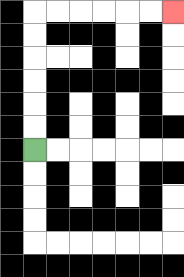{'start': '[1, 6]', 'end': '[7, 0]', 'path_directions': 'U,U,U,U,U,U,R,R,R,R,R,R', 'path_coordinates': '[[1, 6], [1, 5], [1, 4], [1, 3], [1, 2], [1, 1], [1, 0], [2, 0], [3, 0], [4, 0], [5, 0], [6, 0], [7, 0]]'}